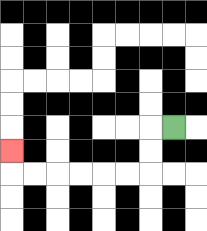{'start': '[7, 5]', 'end': '[0, 6]', 'path_directions': 'L,D,D,L,L,L,L,L,L,U', 'path_coordinates': '[[7, 5], [6, 5], [6, 6], [6, 7], [5, 7], [4, 7], [3, 7], [2, 7], [1, 7], [0, 7], [0, 6]]'}